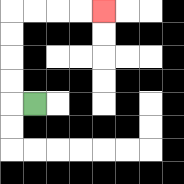{'start': '[1, 4]', 'end': '[4, 0]', 'path_directions': 'L,U,U,U,U,R,R,R,R', 'path_coordinates': '[[1, 4], [0, 4], [0, 3], [0, 2], [0, 1], [0, 0], [1, 0], [2, 0], [3, 0], [4, 0]]'}